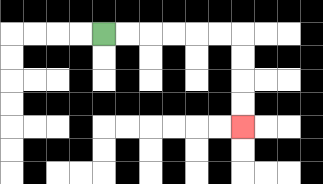{'start': '[4, 1]', 'end': '[10, 5]', 'path_directions': 'R,R,R,R,R,R,D,D,D,D', 'path_coordinates': '[[4, 1], [5, 1], [6, 1], [7, 1], [8, 1], [9, 1], [10, 1], [10, 2], [10, 3], [10, 4], [10, 5]]'}